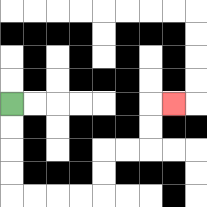{'start': '[0, 4]', 'end': '[7, 4]', 'path_directions': 'D,D,D,D,R,R,R,R,U,U,R,R,U,U,R', 'path_coordinates': '[[0, 4], [0, 5], [0, 6], [0, 7], [0, 8], [1, 8], [2, 8], [3, 8], [4, 8], [4, 7], [4, 6], [5, 6], [6, 6], [6, 5], [6, 4], [7, 4]]'}